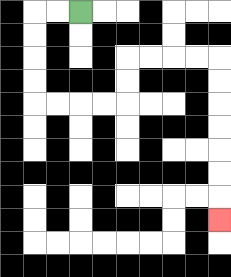{'start': '[3, 0]', 'end': '[9, 9]', 'path_directions': 'L,L,D,D,D,D,R,R,R,R,U,U,R,R,R,R,D,D,D,D,D,D,D', 'path_coordinates': '[[3, 0], [2, 0], [1, 0], [1, 1], [1, 2], [1, 3], [1, 4], [2, 4], [3, 4], [4, 4], [5, 4], [5, 3], [5, 2], [6, 2], [7, 2], [8, 2], [9, 2], [9, 3], [9, 4], [9, 5], [9, 6], [9, 7], [9, 8], [9, 9]]'}